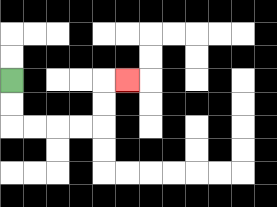{'start': '[0, 3]', 'end': '[5, 3]', 'path_directions': 'D,D,R,R,R,R,U,U,R', 'path_coordinates': '[[0, 3], [0, 4], [0, 5], [1, 5], [2, 5], [3, 5], [4, 5], [4, 4], [4, 3], [5, 3]]'}